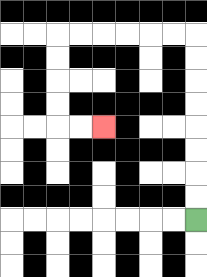{'start': '[8, 9]', 'end': '[4, 5]', 'path_directions': 'U,U,U,U,U,U,U,U,L,L,L,L,L,L,D,D,D,D,R,R', 'path_coordinates': '[[8, 9], [8, 8], [8, 7], [8, 6], [8, 5], [8, 4], [8, 3], [8, 2], [8, 1], [7, 1], [6, 1], [5, 1], [4, 1], [3, 1], [2, 1], [2, 2], [2, 3], [2, 4], [2, 5], [3, 5], [4, 5]]'}